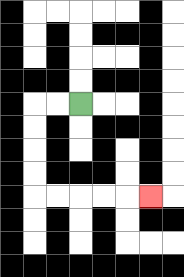{'start': '[3, 4]', 'end': '[6, 8]', 'path_directions': 'L,L,D,D,D,D,R,R,R,R,R', 'path_coordinates': '[[3, 4], [2, 4], [1, 4], [1, 5], [1, 6], [1, 7], [1, 8], [2, 8], [3, 8], [4, 8], [5, 8], [6, 8]]'}